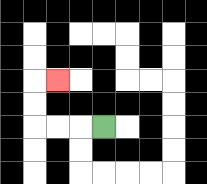{'start': '[4, 5]', 'end': '[2, 3]', 'path_directions': 'L,L,L,U,U,R', 'path_coordinates': '[[4, 5], [3, 5], [2, 5], [1, 5], [1, 4], [1, 3], [2, 3]]'}